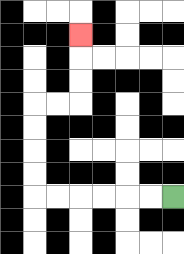{'start': '[7, 8]', 'end': '[3, 1]', 'path_directions': 'L,L,L,L,L,L,U,U,U,U,R,R,U,U,U', 'path_coordinates': '[[7, 8], [6, 8], [5, 8], [4, 8], [3, 8], [2, 8], [1, 8], [1, 7], [1, 6], [1, 5], [1, 4], [2, 4], [3, 4], [3, 3], [3, 2], [3, 1]]'}